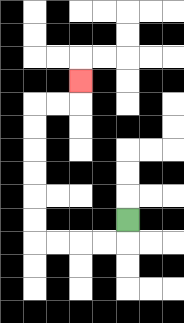{'start': '[5, 9]', 'end': '[3, 3]', 'path_directions': 'D,L,L,L,L,U,U,U,U,U,U,R,R,U', 'path_coordinates': '[[5, 9], [5, 10], [4, 10], [3, 10], [2, 10], [1, 10], [1, 9], [1, 8], [1, 7], [1, 6], [1, 5], [1, 4], [2, 4], [3, 4], [3, 3]]'}